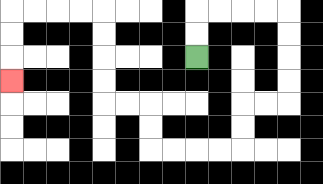{'start': '[8, 2]', 'end': '[0, 3]', 'path_directions': 'U,U,R,R,R,R,D,D,D,D,L,L,D,D,L,L,L,L,U,U,L,L,U,U,U,U,L,L,L,L,D,D,D', 'path_coordinates': '[[8, 2], [8, 1], [8, 0], [9, 0], [10, 0], [11, 0], [12, 0], [12, 1], [12, 2], [12, 3], [12, 4], [11, 4], [10, 4], [10, 5], [10, 6], [9, 6], [8, 6], [7, 6], [6, 6], [6, 5], [6, 4], [5, 4], [4, 4], [4, 3], [4, 2], [4, 1], [4, 0], [3, 0], [2, 0], [1, 0], [0, 0], [0, 1], [0, 2], [0, 3]]'}